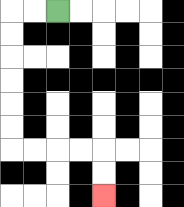{'start': '[2, 0]', 'end': '[4, 8]', 'path_directions': 'L,L,D,D,D,D,D,D,R,R,R,R,D,D', 'path_coordinates': '[[2, 0], [1, 0], [0, 0], [0, 1], [0, 2], [0, 3], [0, 4], [0, 5], [0, 6], [1, 6], [2, 6], [3, 6], [4, 6], [4, 7], [4, 8]]'}